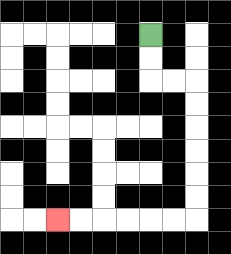{'start': '[6, 1]', 'end': '[2, 9]', 'path_directions': 'D,D,R,R,D,D,D,D,D,D,L,L,L,L,L,L', 'path_coordinates': '[[6, 1], [6, 2], [6, 3], [7, 3], [8, 3], [8, 4], [8, 5], [8, 6], [8, 7], [8, 8], [8, 9], [7, 9], [6, 9], [5, 9], [4, 9], [3, 9], [2, 9]]'}